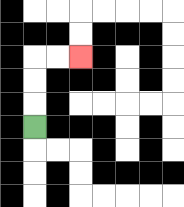{'start': '[1, 5]', 'end': '[3, 2]', 'path_directions': 'U,U,U,R,R', 'path_coordinates': '[[1, 5], [1, 4], [1, 3], [1, 2], [2, 2], [3, 2]]'}